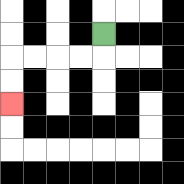{'start': '[4, 1]', 'end': '[0, 4]', 'path_directions': 'D,L,L,L,L,D,D', 'path_coordinates': '[[4, 1], [4, 2], [3, 2], [2, 2], [1, 2], [0, 2], [0, 3], [0, 4]]'}